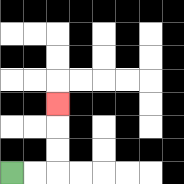{'start': '[0, 7]', 'end': '[2, 4]', 'path_directions': 'R,R,U,U,U', 'path_coordinates': '[[0, 7], [1, 7], [2, 7], [2, 6], [2, 5], [2, 4]]'}